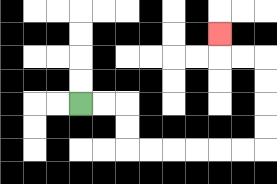{'start': '[3, 4]', 'end': '[9, 1]', 'path_directions': 'R,R,D,D,R,R,R,R,R,R,U,U,U,U,L,L,U', 'path_coordinates': '[[3, 4], [4, 4], [5, 4], [5, 5], [5, 6], [6, 6], [7, 6], [8, 6], [9, 6], [10, 6], [11, 6], [11, 5], [11, 4], [11, 3], [11, 2], [10, 2], [9, 2], [9, 1]]'}